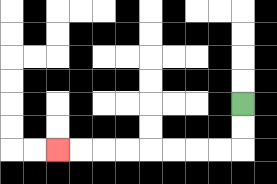{'start': '[10, 4]', 'end': '[2, 6]', 'path_directions': 'D,D,L,L,L,L,L,L,L,L', 'path_coordinates': '[[10, 4], [10, 5], [10, 6], [9, 6], [8, 6], [7, 6], [6, 6], [5, 6], [4, 6], [3, 6], [2, 6]]'}